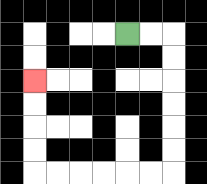{'start': '[5, 1]', 'end': '[1, 3]', 'path_directions': 'R,R,D,D,D,D,D,D,L,L,L,L,L,L,U,U,U,U', 'path_coordinates': '[[5, 1], [6, 1], [7, 1], [7, 2], [7, 3], [7, 4], [7, 5], [7, 6], [7, 7], [6, 7], [5, 7], [4, 7], [3, 7], [2, 7], [1, 7], [1, 6], [1, 5], [1, 4], [1, 3]]'}